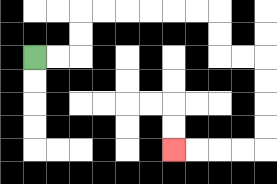{'start': '[1, 2]', 'end': '[7, 6]', 'path_directions': 'R,R,U,U,R,R,R,R,R,R,D,D,R,R,D,D,D,D,L,L,L,L', 'path_coordinates': '[[1, 2], [2, 2], [3, 2], [3, 1], [3, 0], [4, 0], [5, 0], [6, 0], [7, 0], [8, 0], [9, 0], [9, 1], [9, 2], [10, 2], [11, 2], [11, 3], [11, 4], [11, 5], [11, 6], [10, 6], [9, 6], [8, 6], [7, 6]]'}